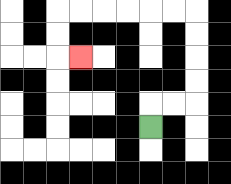{'start': '[6, 5]', 'end': '[3, 2]', 'path_directions': 'U,R,R,U,U,U,U,L,L,L,L,L,L,D,D,R', 'path_coordinates': '[[6, 5], [6, 4], [7, 4], [8, 4], [8, 3], [8, 2], [8, 1], [8, 0], [7, 0], [6, 0], [5, 0], [4, 0], [3, 0], [2, 0], [2, 1], [2, 2], [3, 2]]'}